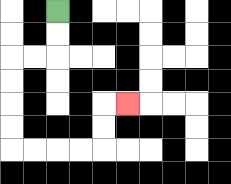{'start': '[2, 0]', 'end': '[5, 4]', 'path_directions': 'D,D,L,L,D,D,D,D,R,R,R,R,U,U,R', 'path_coordinates': '[[2, 0], [2, 1], [2, 2], [1, 2], [0, 2], [0, 3], [0, 4], [0, 5], [0, 6], [1, 6], [2, 6], [3, 6], [4, 6], [4, 5], [4, 4], [5, 4]]'}